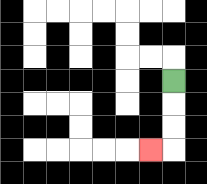{'start': '[7, 3]', 'end': '[6, 6]', 'path_directions': 'D,D,D,L', 'path_coordinates': '[[7, 3], [7, 4], [7, 5], [7, 6], [6, 6]]'}